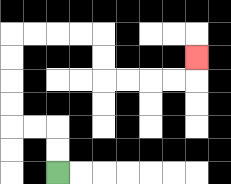{'start': '[2, 7]', 'end': '[8, 2]', 'path_directions': 'U,U,L,L,U,U,U,U,R,R,R,R,D,D,R,R,R,R,U', 'path_coordinates': '[[2, 7], [2, 6], [2, 5], [1, 5], [0, 5], [0, 4], [0, 3], [0, 2], [0, 1], [1, 1], [2, 1], [3, 1], [4, 1], [4, 2], [4, 3], [5, 3], [6, 3], [7, 3], [8, 3], [8, 2]]'}